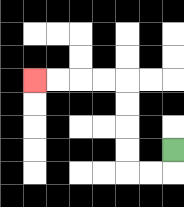{'start': '[7, 6]', 'end': '[1, 3]', 'path_directions': 'D,L,L,U,U,U,U,L,L,L,L', 'path_coordinates': '[[7, 6], [7, 7], [6, 7], [5, 7], [5, 6], [5, 5], [5, 4], [5, 3], [4, 3], [3, 3], [2, 3], [1, 3]]'}